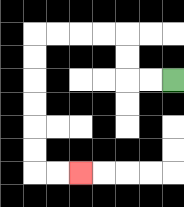{'start': '[7, 3]', 'end': '[3, 7]', 'path_directions': 'L,L,U,U,L,L,L,L,D,D,D,D,D,D,R,R', 'path_coordinates': '[[7, 3], [6, 3], [5, 3], [5, 2], [5, 1], [4, 1], [3, 1], [2, 1], [1, 1], [1, 2], [1, 3], [1, 4], [1, 5], [1, 6], [1, 7], [2, 7], [3, 7]]'}